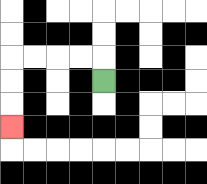{'start': '[4, 3]', 'end': '[0, 5]', 'path_directions': 'U,L,L,L,L,D,D,D', 'path_coordinates': '[[4, 3], [4, 2], [3, 2], [2, 2], [1, 2], [0, 2], [0, 3], [0, 4], [0, 5]]'}